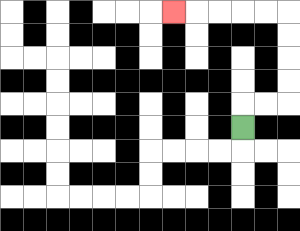{'start': '[10, 5]', 'end': '[7, 0]', 'path_directions': 'U,R,R,U,U,U,U,L,L,L,L,L', 'path_coordinates': '[[10, 5], [10, 4], [11, 4], [12, 4], [12, 3], [12, 2], [12, 1], [12, 0], [11, 0], [10, 0], [9, 0], [8, 0], [7, 0]]'}